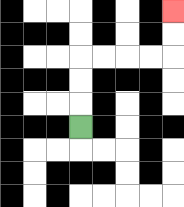{'start': '[3, 5]', 'end': '[7, 0]', 'path_directions': 'U,U,U,R,R,R,R,U,U', 'path_coordinates': '[[3, 5], [3, 4], [3, 3], [3, 2], [4, 2], [5, 2], [6, 2], [7, 2], [7, 1], [7, 0]]'}